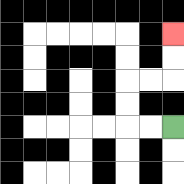{'start': '[7, 5]', 'end': '[7, 1]', 'path_directions': 'L,L,U,U,R,R,U,U', 'path_coordinates': '[[7, 5], [6, 5], [5, 5], [5, 4], [5, 3], [6, 3], [7, 3], [7, 2], [7, 1]]'}